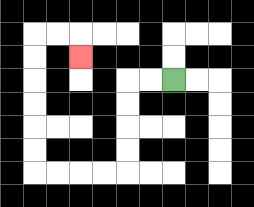{'start': '[7, 3]', 'end': '[3, 2]', 'path_directions': 'L,L,D,D,D,D,L,L,L,L,U,U,U,U,U,U,R,R,D', 'path_coordinates': '[[7, 3], [6, 3], [5, 3], [5, 4], [5, 5], [5, 6], [5, 7], [4, 7], [3, 7], [2, 7], [1, 7], [1, 6], [1, 5], [1, 4], [1, 3], [1, 2], [1, 1], [2, 1], [3, 1], [3, 2]]'}